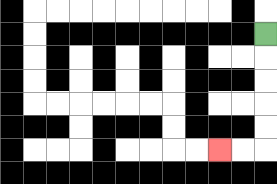{'start': '[11, 1]', 'end': '[9, 6]', 'path_directions': 'D,D,D,D,D,L,L', 'path_coordinates': '[[11, 1], [11, 2], [11, 3], [11, 4], [11, 5], [11, 6], [10, 6], [9, 6]]'}